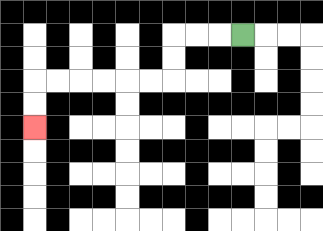{'start': '[10, 1]', 'end': '[1, 5]', 'path_directions': 'L,L,L,D,D,L,L,L,L,L,L,D,D', 'path_coordinates': '[[10, 1], [9, 1], [8, 1], [7, 1], [7, 2], [7, 3], [6, 3], [5, 3], [4, 3], [3, 3], [2, 3], [1, 3], [1, 4], [1, 5]]'}